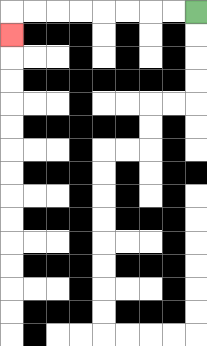{'start': '[8, 0]', 'end': '[0, 1]', 'path_directions': 'L,L,L,L,L,L,L,L,D', 'path_coordinates': '[[8, 0], [7, 0], [6, 0], [5, 0], [4, 0], [3, 0], [2, 0], [1, 0], [0, 0], [0, 1]]'}